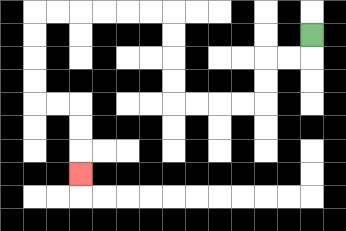{'start': '[13, 1]', 'end': '[3, 7]', 'path_directions': 'D,L,L,D,D,L,L,L,L,U,U,U,U,L,L,L,L,L,L,D,D,D,D,R,R,D,D,D', 'path_coordinates': '[[13, 1], [13, 2], [12, 2], [11, 2], [11, 3], [11, 4], [10, 4], [9, 4], [8, 4], [7, 4], [7, 3], [7, 2], [7, 1], [7, 0], [6, 0], [5, 0], [4, 0], [3, 0], [2, 0], [1, 0], [1, 1], [1, 2], [1, 3], [1, 4], [2, 4], [3, 4], [3, 5], [3, 6], [3, 7]]'}